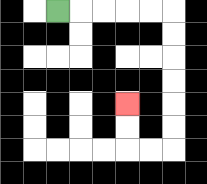{'start': '[2, 0]', 'end': '[5, 4]', 'path_directions': 'R,R,R,R,R,D,D,D,D,D,D,L,L,U,U', 'path_coordinates': '[[2, 0], [3, 0], [4, 0], [5, 0], [6, 0], [7, 0], [7, 1], [7, 2], [7, 3], [7, 4], [7, 5], [7, 6], [6, 6], [5, 6], [5, 5], [5, 4]]'}